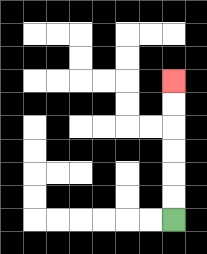{'start': '[7, 9]', 'end': '[7, 3]', 'path_directions': 'U,U,U,U,U,U', 'path_coordinates': '[[7, 9], [7, 8], [7, 7], [7, 6], [7, 5], [7, 4], [7, 3]]'}